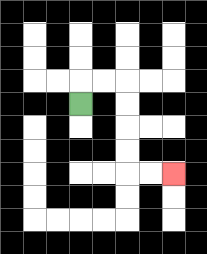{'start': '[3, 4]', 'end': '[7, 7]', 'path_directions': 'U,R,R,D,D,D,D,R,R', 'path_coordinates': '[[3, 4], [3, 3], [4, 3], [5, 3], [5, 4], [5, 5], [5, 6], [5, 7], [6, 7], [7, 7]]'}